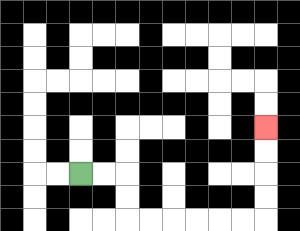{'start': '[3, 7]', 'end': '[11, 5]', 'path_directions': 'R,R,D,D,R,R,R,R,R,R,U,U,U,U', 'path_coordinates': '[[3, 7], [4, 7], [5, 7], [5, 8], [5, 9], [6, 9], [7, 9], [8, 9], [9, 9], [10, 9], [11, 9], [11, 8], [11, 7], [11, 6], [11, 5]]'}